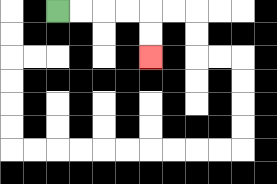{'start': '[2, 0]', 'end': '[6, 2]', 'path_directions': 'R,R,R,R,D,D', 'path_coordinates': '[[2, 0], [3, 0], [4, 0], [5, 0], [6, 0], [6, 1], [6, 2]]'}